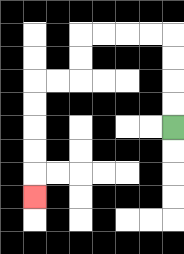{'start': '[7, 5]', 'end': '[1, 8]', 'path_directions': 'U,U,U,U,L,L,L,L,D,D,L,L,D,D,D,D,D', 'path_coordinates': '[[7, 5], [7, 4], [7, 3], [7, 2], [7, 1], [6, 1], [5, 1], [4, 1], [3, 1], [3, 2], [3, 3], [2, 3], [1, 3], [1, 4], [1, 5], [1, 6], [1, 7], [1, 8]]'}